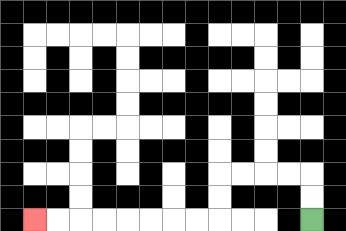{'start': '[13, 9]', 'end': '[1, 9]', 'path_directions': 'U,U,L,L,L,L,D,D,L,L,L,L,L,L,L,L', 'path_coordinates': '[[13, 9], [13, 8], [13, 7], [12, 7], [11, 7], [10, 7], [9, 7], [9, 8], [9, 9], [8, 9], [7, 9], [6, 9], [5, 9], [4, 9], [3, 9], [2, 9], [1, 9]]'}